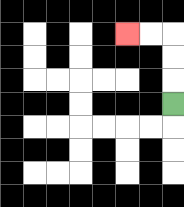{'start': '[7, 4]', 'end': '[5, 1]', 'path_directions': 'U,U,U,L,L', 'path_coordinates': '[[7, 4], [7, 3], [7, 2], [7, 1], [6, 1], [5, 1]]'}